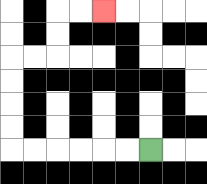{'start': '[6, 6]', 'end': '[4, 0]', 'path_directions': 'L,L,L,L,L,L,U,U,U,U,R,R,U,U,R,R', 'path_coordinates': '[[6, 6], [5, 6], [4, 6], [3, 6], [2, 6], [1, 6], [0, 6], [0, 5], [0, 4], [0, 3], [0, 2], [1, 2], [2, 2], [2, 1], [2, 0], [3, 0], [4, 0]]'}